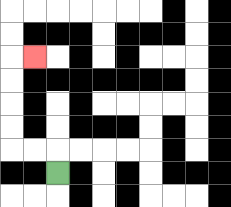{'start': '[2, 7]', 'end': '[1, 2]', 'path_directions': 'U,L,L,U,U,U,U,R', 'path_coordinates': '[[2, 7], [2, 6], [1, 6], [0, 6], [0, 5], [0, 4], [0, 3], [0, 2], [1, 2]]'}